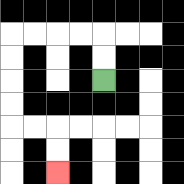{'start': '[4, 3]', 'end': '[2, 7]', 'path_directions': 'U,U,L,L,L,L,D,D,D,D,R,R,D,D', 'path_coordinates': '[[4, 3], [4, 2], [4, 1], [3, 1], [2, 1], [1, 1], [0, 1], [0, 2], [0, 3], [0, 4], [0, 5], [1, 5], [2, 5], [2, 6], [2, 7]]'}